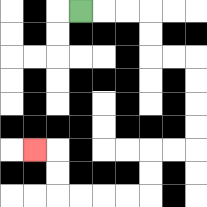{'start': '[3, 0]', 'end': '[1, 6]', 'path_directions': 'R,R,R,D,D,R,R,D,D,D,D,L,L,D,D,L,L,L,L,U,U,L', 'path_coordinates': '[[3, 0], [4, 0], [5, 0], [6, 0], [6, 1], [6, 2], [7, 2], [8, 2], [8, 3], [8, 4], [8, 5], [8, 6], [7, 6], [6, 6], [6, 7], [6, 8], [5, 8], [4, 8], [3, 8], [2, 8], [2, 7], [2, 6], [1, 6]]'}